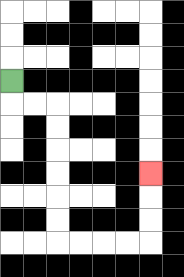{'start': '[0, 3]', 'end': '[6, 7]', 'path_directions': 'D,R,R,D,D,D,D,D,D,R,R,R,R,U,U,U', 'path_coordinates': '[[0, 3], [0, 4], [1, 4], [2, 4], [2, 5], [2, 6], [2, 7], [2, 8], [2, 9], [2, 10], [3, 10], [4, 10], [5, 10], [6, 10], [6, 9], [6, 8], [6, 7]]'}